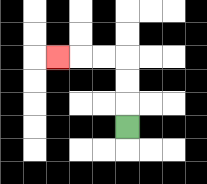{'start': '[5, 5]', 'end': '[2, 2]', 'path_directions': 'U,U,U,L,L,L', 'path_coordinates': '[[5, 5], [5, 4], [5, 3], [5, 2], [4, 2], [3, 2], [2, 2]]'}